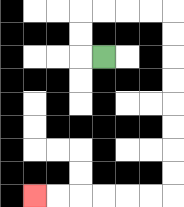{'start': '[4, 2]', 'end': '[1, 8]', 'path_directions': 'L,U,U,R,R,R,R,D,D,D,D,D,D,D,D,L,L,L,L,L,L', 'path_coordinates': '[[4, 2], [3, 2], [3, 1], [3, 0], [4, 0], [5, 0], [6, 0], [7, 0], [7, 1], [7, 2], [7, 3], [7, 4], [7, 5], [7, 6], [7, 7], [7, 8], [6, 8], [5, 8], [4, 8], [3, 8], [2, 8], [1, 8]]'}